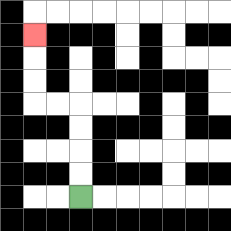{'start': '[3, 8]', 'end': '[1, 1]', 'path_directions': 'U,U,U,U,L,L,U,U,U', 'path_coordinates': '[[3, 8], [3, 7], [3, 6], [3, 5], [3, 4], [2, 4], [1, 4], [1, 3], [1, 2], [1, 1]]'}